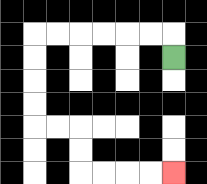{'start': '[7, 2]', 'end': '[7, 7]', 'path_directions': 'U,L,L,L,L,L,L,D,D,D,D,R,R,D,D,R,R,R,R', 'path_coordinates': '[[7, 2], [7, 1], [6, 1], [5, 1], [4, 1], [3, 1], [2, 1], [1, 1], [1, 2], [1, 3], [1, 4], [1, 5], [2, 5], [3, 5], [3, 6], [3, 7], [4, 7], [5, 7], [6, 7], [7, 7]]'}